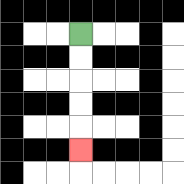{'start': '[3, 1]', 'end': '[3, 6]', 'path_directions': 'D,D,D,D,D', 'path_coordinates': '[[3, 1], [3, 2], [3, 3], [3, 4], [3, 5], [3, 6]]'}